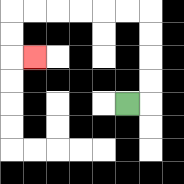{'start': '[5, 4]', 'end': '[1, 2]', 'path_directions': 'R,U,U,U,U,L,L,L,L,L,L,D,D,R', 'path_coordinates': '[[5, 4], [6, 4], [6, 3], [6, 2], [6, 1], [6, 0], [5, 0], [4, 0], [3, 0], [2, 0], [1, 0], [0, 0], [0, 1], [0, 2], [1, 2]]'}